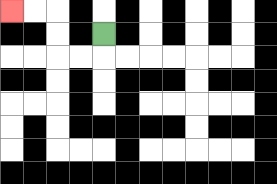{'start': '[4, 1]', 'end': '[0, 0]', 'path_directions': 'D,L,L,U,U,L,L', 'path_coordinates': '[[4, 1], [4, 2], [3, 2], [2, 2], [2, 1], [2, 0], [1, 0], [0, 0]]'}